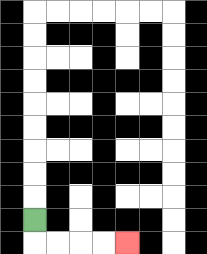{'start': '[1, 9]', 'end': '[5, 10]', 'path_directions': 'D,R,R,R,R', 'path_coordinates': '[[1, 9], [1, 10], [2, 10], [3, 10], [4, 10], [5, 10]]'}